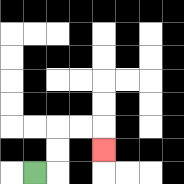{'start': '[1, 7]', 'end': '[4, 6]', 'path_directions': 'R,U,U,R,R,D', 'path_coordinates': '[[1, 7], [2, 7], [2, 6], [2, 5], [3, 5], [4, 5], [4, 6]]'}